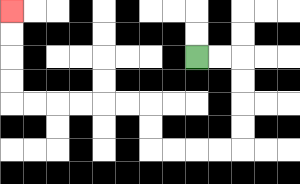{'start': '[8, 2]', 'end': '[0, 0]', 'path_directions': 'R,R,D,D,D,D,L,L,L,L,U,U,L,L,L,L,L,L,U,U,U,U', 'path_coordinates': '[[8, 2], [9, 2], [10, 2], [10, 3], [10, 4], [10, 5], [10, 6], [9, 6], [8, 6], [7, 6], [6, 6], [6, 5], [6, 4], [5, 4], [4, 4], [3, 4], [2, 4], [1, 4], [0, 4], [0, 3], [0, 2], [0, 1], [0, 0]]'}